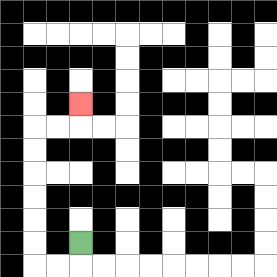{'start': '[3, 10]', 'end': '[3, 4]', 'path_directions': 'D,L,L,U,U,U,U,U,U,R,R,U', 'path_coordinates': '[[3, 10], [3, 11], [2, 11], [1, 11], [1, 10], [1, 9], [1, 8], [1, 7], [1, 6], [1, 5], [2, 5], [3, 5], [3, 4]]'}